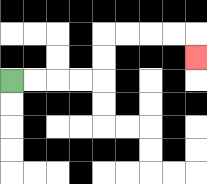{'start': '[0, 3]', 'end': '[8, 2]', 'path_directions': 'R,R,R,R,U,U,R,R,R,R,D', 'path_coordinates': '[[0, 3], [1, 3], [2, 3], [3, 3], [4, 3], [4, 2], [4, 1], [5, 1], [6, 1], [7, 1], [8, 1], [8, 2]]'}